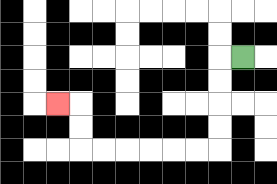{'start': '[10, 2]', 'end': '[2, 4]', 'path_directions': 'L,D,D,D,D,L,L,L,L,L,L,U,U,L', 'path_coordinates': '[[10, 2], [9, 2], [9, 3], [9, 4], [9, 5], [9, 6], [8, 6], [7, 6], [6, 6], [5, 6], [4, 6], [3, 6], [3, 5], [3, 4], [2, 4]]'}